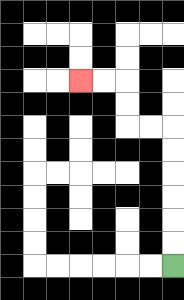{'start': '[7, 11]', 'end': '[3, 3]', 'path_directions': 'U,U,U,U,U,U,L,L,U,U,L,L', 'path_coordinates': '[[7, 11], [7, 10], [7, 9], [7, 8], [7, 7], [7, 6], [7, 5], [6, 5], [5, 5], [5, 4], [5, 3], [4, 3], [3, 3]]'}